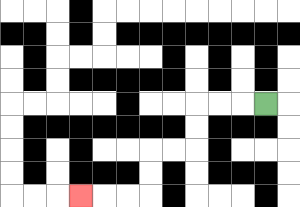{'start': '[11, 4]', 'end': '[3, 8]', 'path_directions': 'L,L,L,D,D,L,L,D,D,L,L,L', 'path_coordinates': '[[11, 4], [10, 4], [9, 4], [8, 4], [8, 5], [8, 6], [7, 6], [6, 6], [6, 7], [6, 8], [5, 8], [4, 8], [3, 8]]'}